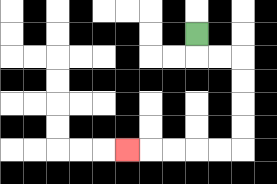{'start': '[8, 1]', 'end': '[5, 6]', 'path_directions': 'D,R,R,D,D,D,D,L,L,L,L,L', 'path_coordinates': '[[8, 1], [8, 2], [9, 2], [10, 2], [10, 3], [10, 4], [10, 5], [10, 6], [9, 6], [8, 6], [7, 6], [6, 6], [5, 6]]'}